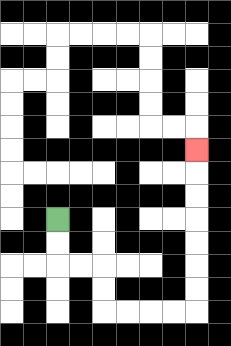{'start': '[2, 9]', 'end': '[8, 6]', 'path_directions': 'D,D,R,R,D,D,R,R,R,R,U,U,U,U,U,U,U', 'path_coordinates': '[[2, 9], [2, 10], [2, 11], [3, 11], [4, 11], [4, 12], [4, 13], [5, 13], [6, 13], [7, 13], [8, 13], [8, 12], [8, 11], [8, 10], [8, 9], [8, 8], [8, 7], [8, 6]]'}